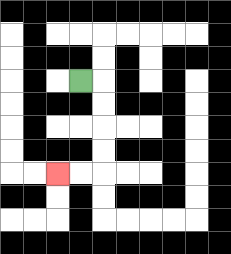{'start': '[3, 3]', 'end': '[2, 7]', 'path_directions': 'R,D,D,D,D,L,L', 'path_coordinates': '[[3, 3], [4, 3], [4, 4], [4, 5], [4, 6], [4, 7], [3, 7], [2, 7]]'}